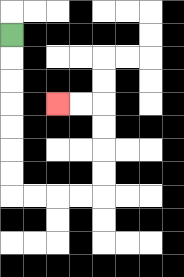{'start': '[0, 1]', 'end': '[2, 4]', 'path_directions': 'D,D,D,D,D,D,D,R,R,R,R,U,U,U,U,L,L', 'path_coordinates': '[[0, 1], [0, 2], [0, 3], [0, 4], [0, 5], [0, 6], [0, 7], [0, 8], [1, 8], [2, 8], [3, 8], [4, 8], [4, 7], [4, 6], [4, 5], [4, 4], [3, 4], [2, 4]]'}